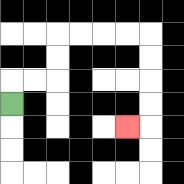{'start': '[0, 4]', 'end': '[5, 5]', 'path_directions': 'U,R,R,U,U,R,R,R,R,D,D,D,D,L', 'path_coordinates': '[[0, 4], [0, 3], [1, 3], [2, 3], [2, 2], [2, 1], [3, 1], [4, 1], [5, 1], [6, 1], [6, 2], [6, 3], [6, 4], [6, 5], [5, 5]]'}